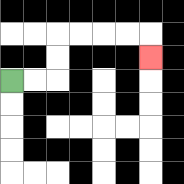{'start': '[0, 3]', 'end': '[6, 2]', 'path_directions': 'R,R,U,U,R,R,R,R,D', 'path_coordinates': '[[0, 3], [1, 3], [2, 3], [2, 2], [2, 1], [3, 1], [4, 1], [5, 1], [6, 1], [6, 2]]'}